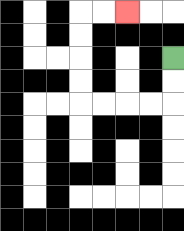{'start': '[7, 2]', 'end': '[5, 0]', 'path_directions': 'D,D,L,L,L,L,U,U,U,U,R,R', 'path_coordinates': '[[7, 2], [7, 3], [7, 4], [6, 4], [5, 4], [4, 4], [3, 4], [3, 3], [3, 2], [3, 1], [3, 0], [4, 0], [5, 0]]'}